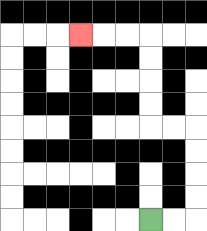{'start': '[6, 9]', 'end': '[3, 1]', 'path_directions': 'R,R,U,U,U,U,L,L,U,U,U,U,L,L,L', 'path_coordinates': '[[6, 9], [7, 9], [8, 9], [8, 8], [8, 7], [8, 6], [8, 5], [7, 5], [6, 5], [6, 4], [6, 3], [6, 2], [6, 1], [5, 1], [4, 1], [3, 1]]'}